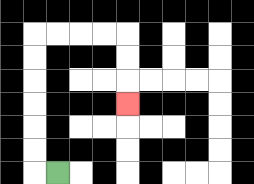{'start': '[2, 7]', 'end': '[5, 4]', 'path_directions': 'L,U,U,U,U,U,U,R,R,R,R,D,D,D', 'path_coordinates': '[[2, 7], [1, 7], [1, 6], [1, 5], [1, 4], [1, 3], [1, 2], [1, 1], [2, 1], [3, 1], [4, 1], [5, 1], [5, 2], [5, 3], [5, 4]]'}